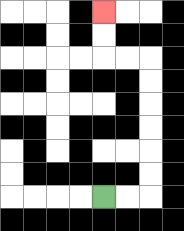{'start': '[4, 8]', 'end': '[4, 0]', 'path_directions': 'R,R,U,U,U,U,U,U,L,L,U,U', 'path_coordinates': '[[4, 8], [5, 8], [6, 8], [6, 7], [6, 6], [6, 5], [6, 4], [6, 3], [6, 2], [5, 2], [4, 2], [4, 1], [4, 0]]'}